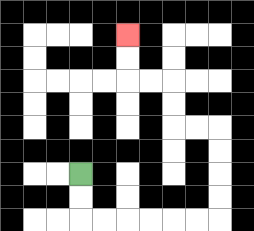{'start': '[3, 7]', 'end': '[5, 1]', 'path_directions': 'D,D,R,R,R,R,R,R,U,U,U,U,L,L,U,U,L,L,U,U', 'path_coordinates': '[[3, 7], [3, 8], [3, 9], [4, 9], [5, 9], [6, 9], [7, 9], [8, 9], [9, 9], [9, 8], [9, 7], [9, 6], [9, 5], [8, 5], [7, 5], [7, 4], [7, 3], [6, 3], [5, 3], [5, 2], [5, 1]]'}